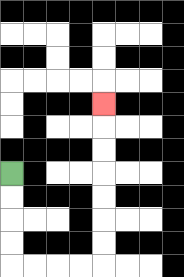{'start': '[0, 7]', 'end': '[4, 4]', 'path_directions': 'D,D,D,D,R,R,R,R,U,U,U,U,U,U,U', 'path_coordinates': '[[0, 7], [0, 8], [0, 9], [0, 10], [0, 11], [1, 11], [2, 11], [3, 11], [4, 11], [4, 10], [4, 9], [4, 8], [4, 7], [4, 6], [4, 5], [4, 4]]'}